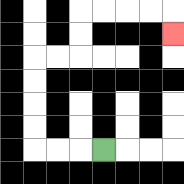{'start': '[4, 6]', 'end': '[7, 1]', 'path_directions': 'L,L,L,U,U,U,U,R,R,U,U,R,R,R,R,D', 'path_coordinates': '[[4, 6], [3, 6], [2, 6], [1, 6], [1, 5], [1, 4], [1, 3], [1, 2], [2, 2], [3, 2], [3, 1], [3, 0], [4, 0], [5, 0], [6, 0], [7, 0], [7, 1]]'}